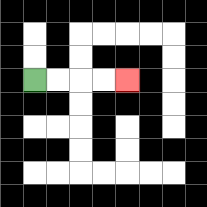{'start': '[1, 3]', 'end': '[5, 3]', 'path_directions': 'R,R,R,R', 'path_coordinates': '[[1, 3], [2, 3], [3, 3], [4, 3], [5, 3]]'}